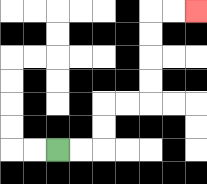{'start': '[2, 6]', 'end': '[8, 0]', 'path_directions': 'R,R,U,U,R,R,U,U,U,U,R,R', 'path_coordinates': '[[2, 6], [3, 6], [4, 6], [4, 5], [4, 4], [5, 4], [6, 4], [6, 3], [6, 2], [6, 1], [6, 0], [7, 0], [8, 0]]'}